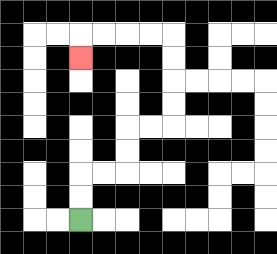{'start': '[3, 9]', 'end': '[3, 2]', 'path_directions': 'U,U,R,R,U,U,R,R,U,U,U,U,L,L,L,L,D', 'path_coordinates': '[[3, 9], [3, 8], [3, 7], [4, 7], [5, 7], [5, 6], [5, 5], [6, 5], [7, 5], [7, 4], [7, 3], [7, 2], [7, 1], [6, 1], [5, 1], [4, 1], [3, 1], [3, 2]]'}